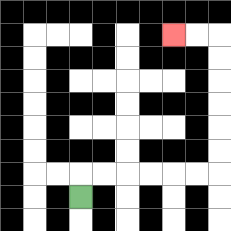{'start': '[3, 8]', 'end': '[7, 1]', 'path_directions': 'U,R,R,R,R,R,R,U,U,U,U,U,U,L,L', 'path_coordinates': '[[3, 8], [3, 7], [4, 7], [5, 7], [6, 7], [7, 7], [8, 7], [9, 7], [9, 6], [9, 5], [9, 4], [9, 3], [9, 2], [9, 1], [8, 1], [7, 1]]'}